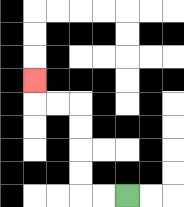{'start': '[5, 8]', 'end': '[1, 3]', 'path_directions': 'L,L,U,U,U,U,L,L,U', 'path_coordinates': '[[5, 8], [4, 8], [3, 8], [3, 7], [3, 6], [3, 5], [3, 4], [2, 4], [1, 4], [1, 3]]'}